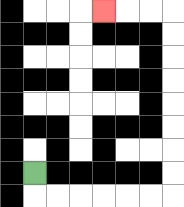{'start': '[1, 7]', 'end': '[4, 0]', 'path_directions': 'D,R,R,R,R,R,R,U,U,U,U,U,U,U,U,L,L,L', 'path_coordinates': '[[1, 7], [1, 8], [2, 8], [3, 8], [4, 8], [5, 8], [6, 8], [7, 8], [7, 7], [7, 6], [7, 5], [7, 4], [7, 3], [7, 2], [7, 1], [7, 0], [6, 0], [5, 0], [4, 0]]'}